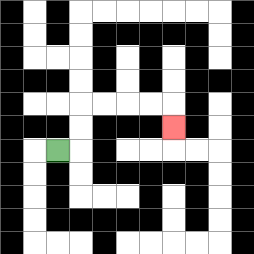{'start': '[2, 6]', 'end': '[7, 5]', 'path_directions': 'R,U,U,R,R,R,R,D', 'path_coordinates': '[[2, 6], [3, 6], [3, 5], [3, 4], [4, 4], [5, 4], [6, 4], [7, 4], [7, 5]]'}